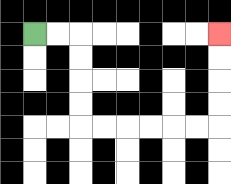{'start': '[1, 1]', 'end': '[9, 1]', 'path_directions': 'R,R,D,D,D,D,R,R,R,R,R,R,U,U,U,U', 'path_coordinates': '[[1, 1], [2, 1], [3, 1], [3, 2], [3, 3], [3, 4], [3, 5], [4, 5], [5, 5], [6, 5], [7, 5], [8, 5], [9, 5], [9, 4], [9, 3], [9, 2], [9, 1]]'}